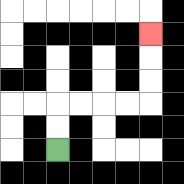{'start': '[2, 6]', 'end': '[6, 1]', 'path_directions': 'U,U,R,R,R,R,U,U,U', 'path_coordinates': '[[2, 6], [2, 5], [2, 4], [3, 4], [4, 4], [5, 4], [6, 4], [6, 3], [6, 2], [6, 1]]'}